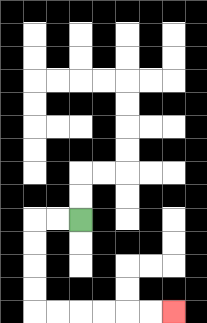{'start': '[3, 9]', 'end': '[7, 13]', 'path_directions': 'L,L,D,D,D,D,R,R,R,R,R,R', 'path_coordinates': '[[3, 9], [2, 9], [1, 9], [1, 10], [1, 11], [1, 12], [1, 13], [2, 13], [3, 13], [4, 13], [5, 13], [6, 13], [7, 13]]'}